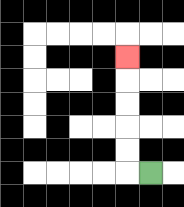{'start': '[6, 7]', 'end': '[5, 2]', 'path_directions': 'L,U,U,U,U,U', 'path_coordinates': '[[6, 7], [5, 7], [5, 6], [5, 5], [5, 4], [5, 3], [5, 2]]'}